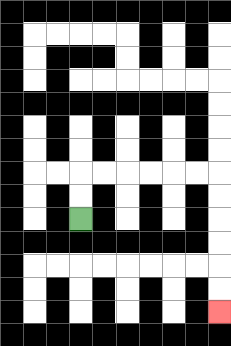{'start': '[3, 9]', 'end': '[9, 13]', 'path_directions': 'U,U,R,R,R,R,R,R,D,D,D,D,D,D', 'path_coordinates': '[[3, 9], [3, 8], [3, 7], [4, 7], [5, 7], [6, 7], [7, 7], [8, 7], [9, 7], [9, 8], [9, 9], [9, 10], [9, 11], [9, 12], [9, 13]]'}